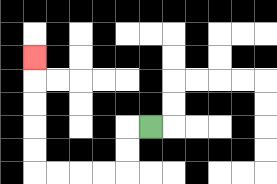{'start': '[6, 5]', 'end': '[1, 2]', 'path_directions': 'L,D,D,L,L,L,L,U,U,U,U,U', 'path_coordinates': '[[6, 5], [5, 5], [5, 6], [5, 7], [4, 7], [3, 7], [2, 7], [1, 7], [1, 6], [1, 5], [1, 4], [1, 3], [1, 2]]'}